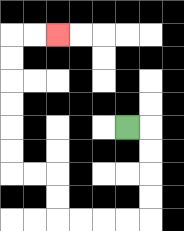{'start': '[5, 5]', 'end': '[2, 1]', 'path_directions': 'R,D,D,D,D,L,L,L,L,U,U,L,L,U,U,U,U,U,U,R,R', 'path_coordinates': '[[5, 5], [6, 5], [6, 6], [6, 7], [6, 8], [6, 9], [5, 9], [4, 9], [3, 9], [2, 9], [2, 8], [2, 7], [1, 7], [0, 7], [0, 6], [0, 5], [0, 4], [0, 3], [0, 2], [0, 1], [1, 1], [2, 1]]'}